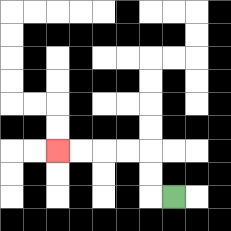{'start': '[7, 8]', 'end': '[2, 6]', 'path_directions': 'L,U,U,L,L,L,L', 'path_coordinates': '[[7, 8], [6, 8], [6, 7], [6, 6], [5, 6], [4, 6], [3, 6], [2, 6]]'}